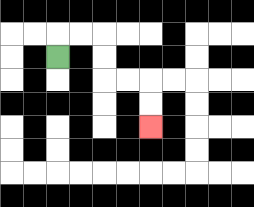{'start': '[2, 2]', 'end': '[6, 5]', 'path_directions': 'U,R,R,D,D,R,R,D,D', 'path_coordinates': '[[2, 2], [2, 1], [3, 1], [4, 1], [4, 2], [4, 3], [5, 3], [6, 3], [6, 4], [6, 5]]'}